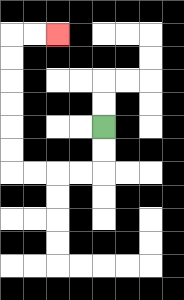{'start': '[4, 5]', 'end': '[2, 1]', 'path_directions': 'D,D,L,L,L,L,U,U,U,U,U,U,R,R', 'path_coordinates': '[[4, 5], [4, 6], [4, 7], [3, 7], [2, 7], [1, 7], [0, 7], [0, 6], [0, 5], [0, 4], [0, 3], [0, 2], [0, 1], [1, 1], [2, 1]]'}